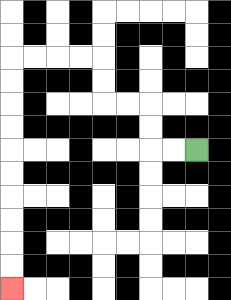{'start': '[8, 6]', 'end': '[0, 12]', 'path_directions': 'L,L,U,U,L,L,U,U,L,L,L,L,D,D,D,D,D,D,D,D,D,D', 'path_coordinates': '[[8, 6], [7, 6], [6, 6], [6, 5], [6, 4], [5, 4], [4, 4], [4, 3], [4, 2], [3, 2], [2, 2], [1, 2], [0, 2], [0, 3], [0, 4], [0, 5], [0, 6], [0, 7], [0, 8], [0, 9], [0, 10], [0, 11], [0, 12]]'}